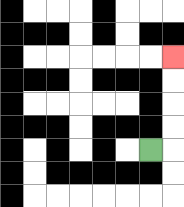{'start': '[6, 6]', 'end': '[7, 2]', 'path_directions': 'R,U,U,U,U', 'path_coordinates': '[[6, 6], [7, 6], [7, 5], [7, 4], [7, 3], [7, 2]]'}